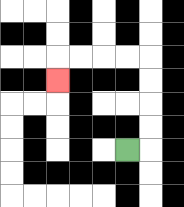{'start': '[5, 6]', 'end': '[2, 3]', 'path_directions': 'R,U,U,U,U,L,L,L,L,D', 'path_coordinates': '[[5, 6], [6, 6], [6, 5], [6, 4], [6, 3], [6, 2], [5, 2], [4, 2], [3, 2], [2, 2], [2, 3]]'}